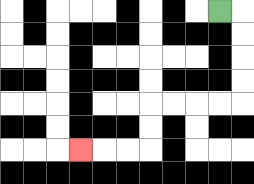{'start': '[9, 0]', 'end': '[3, 6]', 'path_directions': 'R,D,D,D,D,L,L,L,L,D,D,L,L,L', 'path_coordinates': '[[9, 0], [10, 0], [10, 1], [10, 2], [10, 3], [10, 4], [9, 4], [8, 4], [7, 4], [6, 4], [6, 5], [6, 6], [5, 6], [4, 6], [3, 6]]'}